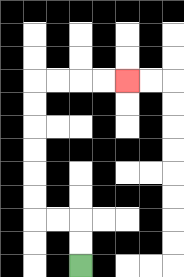{'start': '[3, 11]', 'end': '[5, 3]', 'path_directions': 'U,U,L,L,U,U,U,U,U,U,R,R,R,R', 'path_coordinates': '[[3, 11], [3, 10], [3, 9], [2, 9], [1, 9], [1, 8], [1, 7], [1, 6], [1, 5], [1, 4], [1, 3], [2, 3], [3, 3], [4, 3], [5, 3]]'}